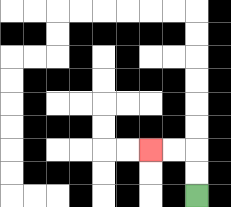{'start': '[8, 8]', 'end': '[6, 6]', 'path_directions': 'U,U,L,L', 'path_coordinates': '[[8, 8], [8, 7], [8, 6], [7, 6], [6, 6]]'}